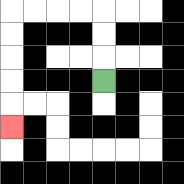{'start': '[4, 3]', 'end': '[0, 5]', 'path_directions': 'U,U,U,L,L,L,L,D,D,D,D,D', 'path_coordinates': '[[4, 3], [4, 2], [4, 1], [4, 0], [3, 0], [2, 0], [1, 0], [0, 0], [0, 1], [0, 2], [0, 3], [0, 4], [0, 5]]'}